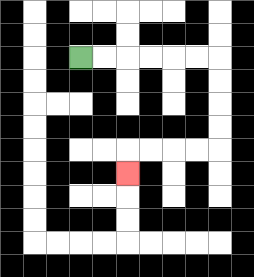{'start': '[3, 2]', 'end': '[5, 7]', 'path_directions': 'R,R,R,R,R,R,D,D,D,D,L,L,L,L,D', 'path_coordinates': '[[3, 2], [4, 2], [5, 2], [6, 2], [7, 2], [8, 2], [9, 2], [9, 3], [9, 4], [9, 5], [9, 6], [8, 6], [7, 6], [6, 6], [5, 6], [5, 7]]'}